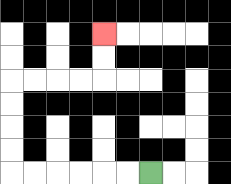{'start': '[6, 7]', 'end': '[4, 1]', 'path_directions': 'L,L,L,L,L,L,U,U,U,U,R,R,R,R,U,U', 'path_coordinates': '[[6, 7], [5, 7], [4, 7], [3, 7], [2, 7], [1, 7], [0, 7], [0, 6], [0, 5], [0, 4], [0, 3], [1, 3], [2, 3], [3, 3], [4, 3], [4, 2], [4, 1]]'}